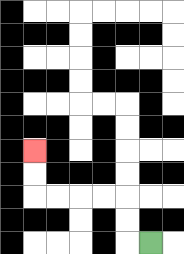{'start': '[6, 10]', 'end': '[1, 6]', 'path_directions': 'L,U,U,L,L,L,L,U,U', 'path_coordinates': '[[6, 10], [5, 10], [5, 9], [5, 8], [4, 8], [3, 8], [2, 8], [1, 8], [1, 7], [1, 6]]'}